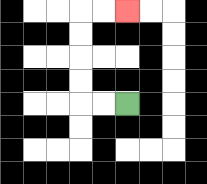{'start': '[5, 4]', 'end': '[5, 0]', 'path_directions': 'L,L,U,U,U,U,R,R', 'path_coordinates': '[[5, 4], [4, 4], [3, 4], [3, 3], [3, 2], [3, 1], [3, 0], [4, 0], [5, 0]]'}